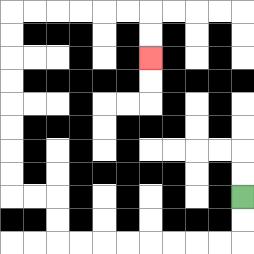{'start': '[10, 8]', 'end': '[6, 2]', 'path_directions': 'D,D,L,L,L,L,L,L,L,L,U,U,L,L,U,U,U,U,U,U,U,U,R,R,R,R,R,R,D,D', 'path_coordinates': '[[10, 8], [10, 9], [10, 10], [9, 10], [8, 10], [7, 10], [6, 10], [5, 10], [4, 10], [3, 10], [2, 10], [2, 9], [2, 8], [1, 8], [0, 8], [0, 7], [0, 6], [0, 5], [0, 4], [0, 3], [0, 2], [0, 1], [0, 0], [1, 0], [2, 0], [3, 0], [4, 0], [5, 0], [6, 0], [6, 1], [6, 2]]'}